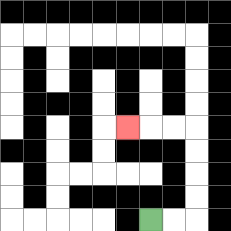{'start': '[6, 9]', 'end': '[5, 5]', 'path_directions': 'R,R,U,U,U,U,L,L,L', 'path_coordinates': '[[6, 9], [7, 9], [8, 9], [8, 8], [8, 7], [8, 6], [8, 5], [7, 5], [6, 5], [5, 5]]'}